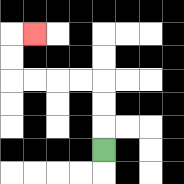{'start': '[4, 6]', 'end': '[1, 1]', 'path_directions': 'U,U,U,L,L,L,L,U,U,R', 'path_coordinates': '[[4, 6], [4, 5], [4, 4], [4, 3], [3, 3], [2, 3], [1, 3], [0, 3], [0, 2], [0, 1], [1, 1]]'}